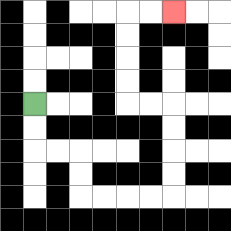{'start': '[1, 4]', 'end': '[7, 0]', 'path_directions': 'D,D,R,R,D,D,R,R,R,R,U,U,U,U,L,L,U,U,U,U,R,R', 'path_coordinates': '[[1, 4], [1, 5], [1, 6], [2, 6], [3, 6], [3, 7], [3, 8], [4, 8], [5, 8], [6, 8], [7, 8], [7, 7], [7, 6], [7, 5], [7, 4], [6, 4], [5, 4], [5, 3], [5, 2], [5, 1], [5, 0], [6, 0], [7, 0]]'}